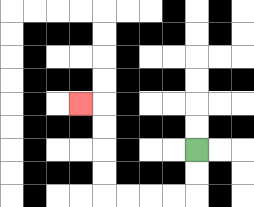{'start': '[8, 6]', 'end': '[3, 4]', 'path_directions': 'D,D,L,L,L,L,U,U,U,U,L', 'path_coordinates': '[[8, 6], [8, 7], [8, 8], [7, 8], [6, 8], [5, 8], [4, 8], [4, 7], [4, 6], [4, 5], [4, 4], [3, 4]]'}